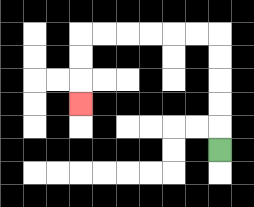{'start': '[9, 6]', 'end': '[3, 4]', 'path_directions': 'U,U,U,U,U,L,L,L,L,L,L,D,D,D', 'path_coordinates': '[[9, 6], [9, 5], [9, 4], [9, 3], [9, 2], [9, 1], [8, 1], [7, 1], [6, 1], [5, 1], [4, 1], [3, 1], [3, 2], [3, 3], [3, 4]]'}